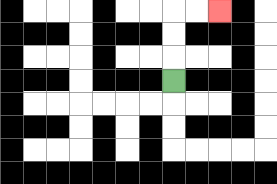{'start': '[7, 3]', 'end': '[9, 0]', 'path_directions': 'U,U,U,R,R', 'path_coordinates': '[[7, 3], [7, 2], [7, 1], [7, 0], [8, 0], [9, 0]]'}